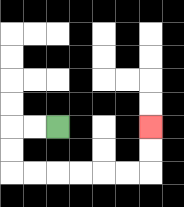{'start': '[2, 5]', 'end': '[6, 5]', 'path_directions': 'L,L,D,D,R,R,R,R,R,R,U,U', 'path_coordinates': '[[2, 5], [1, 5], [0, 5], [0, 6], [0, 7], [1, 7], [2, 7], [3, 7], [4, 7], [5, 7], [6, 7], [6, 6], [6, 5]]'}